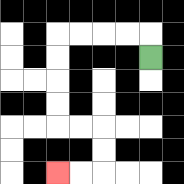{'start': '[6, 2]', 'end': '[2, 7]', 'path_directions': 'U,L,L,L,L,D,D,D,D,R,R,D,D,L,L', 'path_coordinates': '[[6, 2], [6, 1], [5, 1], [4, 1], [3, 1], [2, 1], [2, 2], [2, 3], [2, 4], [2, 5], [3, 5], [4, 5], [4, 6], [4, 7], [3, 7], [2, 7]]'}